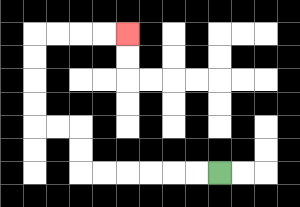{'start': '[9, 7]', 'end': '[5, 1]', 'path_directions': 'L,L,L,L,L,L,U,U,L,L,U,U,U,U,R,R,R,R', 'path_coordinates': '[[9, 7], [8, 7], [7, 7], [6, 7], [5, 7], [4, 7], [3, 7], [3, 6], [3, 5], [2, 5], [1, 5], [1, 4], [1, 3], [1, 2], [1, 1], [2, 1], [3, 1], [4, 1], [5, 1]]'}